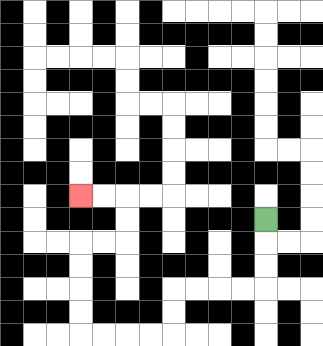{'start': '[11, 9]', 'end': '[3, 8]', 'path_directions': 'D,D,D,L,L,L,L,D,D,L,L,L,L,U,U,U,U,R,R,U,U,L,L', 'path_coordinates': '[[11, 9], [11, 10], [11, 11], [11, 12], [10, 12], [9, 12], [8, 12], [7, 12], [7, 13], [7, 14], [6, 14], [5, 14], [4, 14], [3, 14], [3, 13], [3, 12], [3, 11], [3, 10], [4, 10], [5, 10], [5, 9], [5, 8], [4, 8], [3, 8]]'}